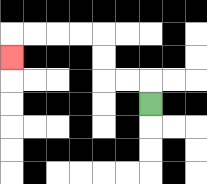{'start': '[6, 4]', 'end': '[0, 2]', 'path_directions': 'U,L,L,U,U,L,L,L,L,D', 'path_coordinates': '[[6, 4], [6, 3], [5, 3], [4, 3], [4, 2], [4, 1], [3, 1], [2, 1], [1, 1], [0, 1], [0, 2]]'}